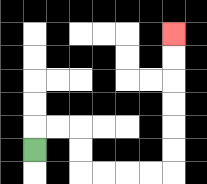{'start': '[1, 6]', 'end': '[7, 1]', 'path_directions': 'U,R,R,D,D,R,R,R,R,U,U,U,U,U,U', 'path_coordinates': '[[1, 6], [1, 5], [2, 5], [3, 5], [3, 6], [3, 7], [4, 7], [5, 7], [6, 7], [7, 7], [7, 6], [7, 5], [7, 4], [7, 3], [7, 2], [7, 1]]'}